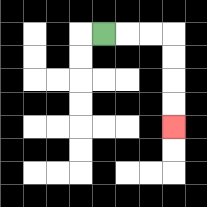{'start': '[4, 1]', 'end': '[7, 5]', 'path_directions': 'R,R,R,D,D,D,D', 'path_coordinates': '[[4, 1], [5, 1], [6, 1], [7, 1], [7, 2], [7, 3], [7, 4], [7, 5]]'}